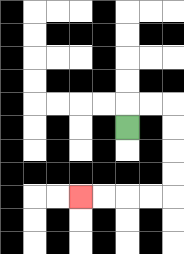{'start': '[5, 5]', 'end': '[3, 8]', 'path_directions': 'U,R,R,D,D,D,D,L,L,L,L', 'path_coordinates': '[[5, 5], [5, 4], [6, 4], [7, 4], [7, 5], [7, 6], [7, 7], [7, 8], [6, 8], [5, 8], [4, 8], [3, 8]]'}